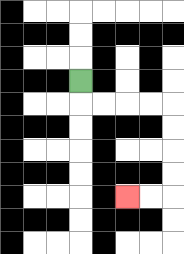{'start': '[3, 3]', 'end': '[5, 8]', 'path_directions': 'D,R,R,R,R,D,D,D,D,L,L', 'path_coordinates': '[[3, 3], [3, 4], [4, 4], [5, 4], [6, 4], [7, 4], [7, 5], [7, 6], [7, 7], [7, 8], [6, 8], [5, 8]]'}